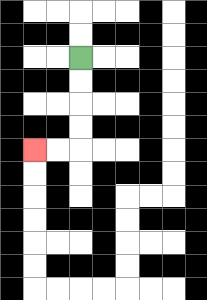{'start': '[3, 2]', 'end': '[1, 6]', 'path_directions': 'D,D,D,D,L,L', 'path_coordinates': '[[3, 2], [3, 3], [3, 4], [3, 5], [3, 6], [2, 6], [1, 6]]'}